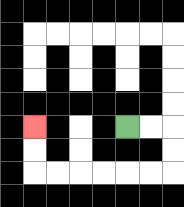{'start': '[5, 5]', 'end': '[1, 5]', 'path_directions': 'R,R,D,D,L,L,L,L,L,L,U,U', 'path_coordinates': '[[5, 5], [6, 5], [7, 5], [7, 6], [7, 7], [6, 7], [5, 7], [4, 7], [3, 7], [2, 7], [1, 7], [1, 6], [1, 5]]'}